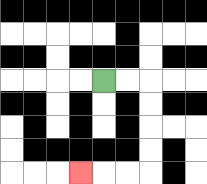{'start': '[4, 3]', 'end': '[3, 7]', 'path_directions': 'R,R,D,D,D,D,L,L,L', 'path_coordinates': '[[4, 3], [5, 3], [6, 3], [6, 4], [6, 5], [6, 6], [6, 7], [5, 7], [4, 7], [3, 7]]'}